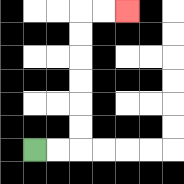{'start': '[1, 6]', 'end': '[5, 0]', 'path_directions': 'R,R,U,U,U,U,U,U,R,R', 'path_coordinates': '[[1, 6], [2, 6], [3, 6], [3, 5], [3, 4], [3, 3], [3, 2], [3, 1], [3, 0], [4, 0], [5, 0]]'}